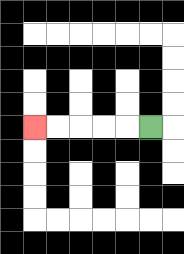{'start': '[6, 5]', 'end': '[1, 5]', 'path_directions': 'L,L,L,L,L', 'path_coordinates': '[[6, 5], [5, 5], [4, 5], [3, 5], [2, 5], [1, 5]]'}